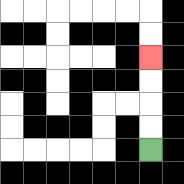{'start': '[6, 6]', 'end': '[6, 2]', 'path_directions': 'U,U,U,U', 'path_coordinates': '[[6, 6], [6, 5], [6, 4], [6, 3], [6, 2]]'}